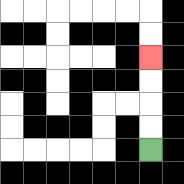{'start': '[6, 6]', 'end': '[6, 2]', 'path_directions': 'U,U,U,U', 'path_coordinates': '[[6, 6], [6, 5], [6, 4], [6, 3], [6, 2]]'}